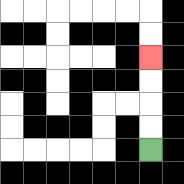{'start': '[6, 6]', 'end': '[6, 2]', 'path_directions': 'U,U,U,U', 'path_coordinates': '[[6, 6], [6, 5], [6, 4], [6, 3], [6, 2]]'}